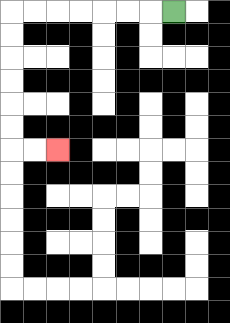{'start': '[7, 0]', 'end': '[2, 6]', 'path_directions': 'L,L,L,L,L,L,L,D,D,D,D,D,D,R,R', 'path_coordinates': '[[7, 0], [6, 0], [5, 0], [4, 0], [3, 0], [2, 0], [1, 0], [0, 0], [0, 1], [0, 2], [0, 3], [0, 4], [0, 5], [0, 6], [1, 6], [2, 6]]'}